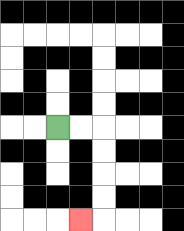{'start': '[2, 5]', 'end': '[3, 9]', 'path_directions': 'R,R,D,D,D,D,L', 'path_coordinates': '[[2, 5], [3, 5], [4, 5], [4, 6], [4, 7], [4, 8], [4, 9], [3, 9]]'}